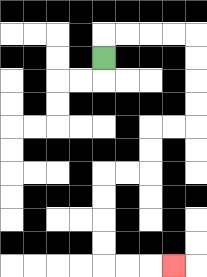{'start': '[4, 2]', 'end': '[7, 11]', 'path_directions': 'U,R,R,R,R,D,D,D,D,L,L,D,D,L,L,D,D,D,D,R,R,R', 'path_coordinates': '[[4, 2], [4, 1], [5, 1], [6, 1], [7, 1], [8, 1], [8, 2], [8, 3], [8, 4], [8, 5], [7, 5], [6, 5], [6, 6], [6, 7], [5, 7], [4, 7], [4, 8], [4, 9], [4, 10], [4, 11], [5, 11], [6, 11], [7, 11]]'}